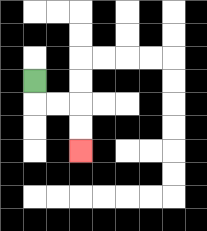{'start': '[1, 3]', 'end': '[3, 6]', 'path_directions': 'D,R,R,D,D', 'path_coordinates': '[[1, 3], [1, 4], [2, 4], [3, 4], [3, 5], [3, 6]]'}